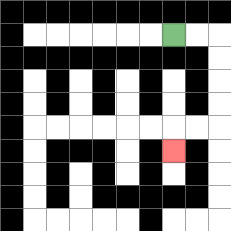{'start': '[7, 1]', 'end': '[7, 6]', 'path_directions': 'R,R,D,D,D,D,L,L,D', 'path_coordinates': '[[7, 1], [8, 1], [9, 1], [9, 2], [9, 3], [9, 4], [9, 5], [8, 5], [7, 5], [7, 6]]'}